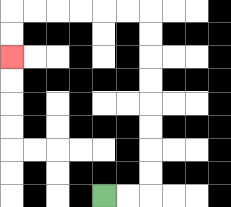{'start': '[4, 8]', 'end': '[0, 2]', 'path_directions': 'R,R,U,U,U,U,U,U,U,U,L,L,L,L,L,L,D,D', 'path_coordinates': '[[4, 8], [5, 8], [6, 8], [6, 7], [6, 6], [6, 5], [6, 4], [6, 3], [6, 2], [6, 1], [6, 0], [5, 0], [4, 0], [3, 0], [2, 0], [1, 0], [0, 0], [0, 1], [0, 2]]'}